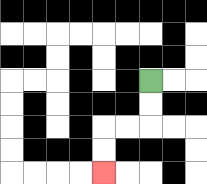{'start': '[6, 3]', 'end': '[4, 7]', 'path_directions': 'D,D,L,L,D,D', 'path_coordinates': '[[6, 3], [6, 4], [6, 5], [5, 5], [4, 5], [4, 6], [4, 7]]'}